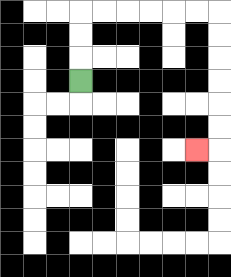{'start': '[3, 3]', 'end': '[8, 6]', 'path_directions': 'U,U,U,R,R,R,R,R,R,D,D,D,D,D,D,L', 'path_coordinates': '[[3, 3], [3, 2], [3, 1], [3, 0], [4, 0], [5, 0], [6, 0], [7, 0], [8, 0], [9, 0], [9, 1], [9, 2], [9, 3], [9, 4], [9, 5], [9, 6], [8, 6]]'}